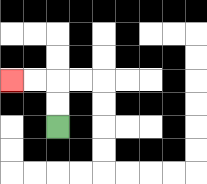{'start': '[2, 5]', 'end': '[0, 3]', 'path_directions': 'U,U,L,L', 'path_coordinates': '[[2, 5], [2, 4], [2, 3], [1, 3], [0, 3]]'}